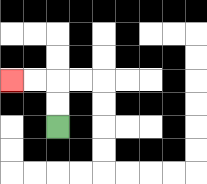{'start': '[2, 5]', 'end': '[0, 3]', 'path_directions': 'U,U,L,L', 'path_coordinates': '[[2, 5], [2, 4], [2, 3], [1, 3], [0, 3]]'}